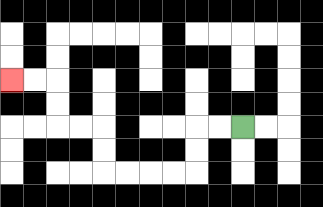{'start': '[10, 5]', 'end': '[0, 3]', 'path_directions': 'L,L,D,D,L,L,L,L,U,U,L,L,U,U,L,L', 'path_coordinates': '[[10, 5], [9, 5], [8, 5], [8, 6], [8, 7], [7, 7], [6, 7], [5, 7], [4, 7], [4, 6], [4, 5], [3, 5], [2, 5], [2, 4], [2, 3], [1, 3], [0, 3]]'}